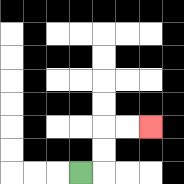{'start': '[3, 7]', 'end': '[6, 5]', 'path_directions': 'R,U,U,R,R', 'path_coordinates': '[[3, 7], [4, 7], [4, 6], [4, 5], [5, 5], [6, 5]]'}